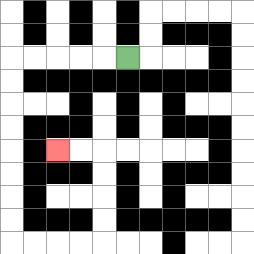{'start': '[5, 2]', 'end': '[2, 6]', 'path_directions': 'L,L,L,L,L,D,D,D,D,D,D,D,D,R,R,R,R,U,U,U,U,L,L', 'path_coordinates': '[[5, 2], [4, 2], [3, 2], [2, 2], [1, 2], [0, 2], [0, 3], [0, 4], [0, 5], [0, 6], [0, 7], [0, 8], [0, 9], [0, 10], [1, 10], [2, 10], [3, 10], [4, 10], [4, 9], [4, 8], [4, 7], [4, 6], [3, 6], [2, 6]]'}